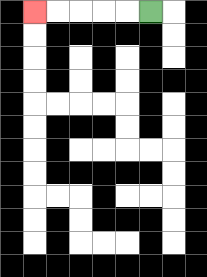{'start': '[6, 0]', 'end': '[1, 0]', 'path_directions': 'L,L,L,L,L', 'path_coordinates': '[[6, 0], [5, 0], [4, 0], [3, 0], [2, 0], [1, 0]]'}